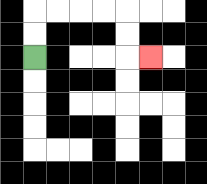{'start': '[1, 2]', 'end': '[6, 2]', 'path_directions': 'U,U,R,R,R,R,D,D,R', 'path_coordinates': '[[1, 2], [1, 1], [1, 0], [2, 0], [3, 0], [4, 0], [5, 0], [5, 1], [5, 2], [6, 2]]'}